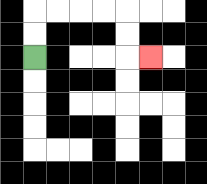{'start': '[1, 2]', 'end': '[6, 2]', 'path_directions': 'U,U,R,R,R,R,D,D,R', 'path_coordinates': '[[1, 2], [1, 1], [1, 0], [2, 0], [3, 0], [4, 0], [5, 0], [5, 1], [5, 2], [6, 2]]'}